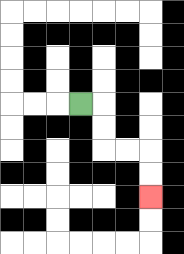{'start': '[3, 4]', 'end': '[6, 8]', 'path_directions': 'R,D,D,R,R,D,D', 'path_coordinates': '[[3, 4], [4, 4], [4, 5], [4, 6], [5, 6], [6, 6], [6, 7], [6, 8]]'}